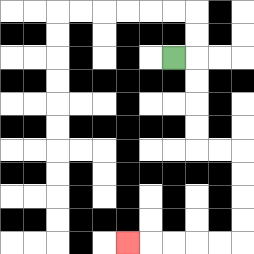{'start': '[7, 2]', 'end': '[5, 10]', 'path_directions': 'R,D,D,D,D,R,R,D,D,D,D,L,L,L,L,L', 'path_coordinates': '[[7, 2], [8, 2], [8, 3], [8, 4], [8, 5], [8, 6], [9, 6], [10, 6], [10, 7], [10, 8], [10, 9], [10, 10], [9, 10], [8, 10], [7, 10], [6, 10], [5, 10]]'}